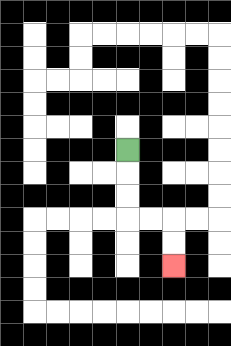{'start': '[5, 6]', 'end': '[7, 11]', 'path_directions': 'D,D,D,R,R,D,D', 'path_coordinates': '[[5, 6], [5, 7], [5, 8], [5, 9], [6, 9], [7, 9], [7, 10], [7, 11]]'}